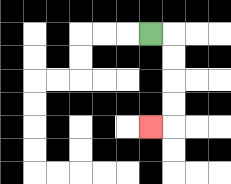{'start': '[6, 1]', 'end': '[6, 5]', 'path_directions': 'R,D,D,D,D,L', 'path_coordinates': '[[6, 1], [7, 1], [7, 2], [7, 3], [7, 4], [7, 5], [6, 5]]'}